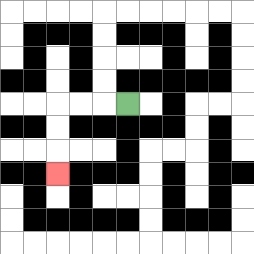{'start': '[5, 4]', 'end': '[2, 7]', 'path_directions': 'L,L,L,D,D,D', 'path_coordinates': '[[5, 4], [4, 4], [3, 4], [2, 4], [2, 5], [2, 6], [2, 7]]'}